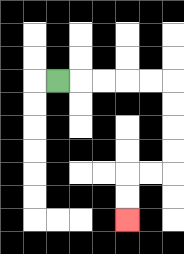{'start': '[2, 3]', 'end': '[5, 9]', 'path_directions': 'R,R,R,R,R,D,D,D,D,L,L,D,D', 'path_coordinates': '[[2, 3], [3, 3], [4, 3], [5, 3], [6, 3], [7, 3], [7, 4], [7, 5], [7, 6], [7, 7], [6, 7], [5, 7], [5, 8], [5, 9]]'}